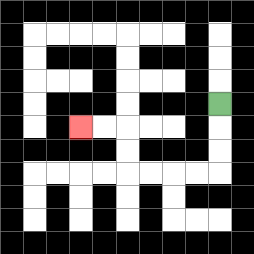{'start': '[9, 4]', 'end': '[3, 5]', 'path_directions': 'D,D,D,L,L,L,L,U,U,L,L', 'path_coordinates': '[[9, 4], [9, 5], [9, 6], [9, 7], [8, 7], [7, 7], [6, 7], [5, 7], [5, 6], [5, 5], [4, 5], [3, 5]]'}